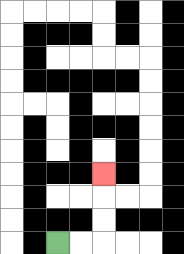{'start': '[2, 10]', 'end': '[4, 7]', 'path_directions': 'R,R,U,U,U', 'path_coordinates': '[[2, 10], [3, 10], [4, 10], [4, 9], [4, 8], [4, 7]]'}